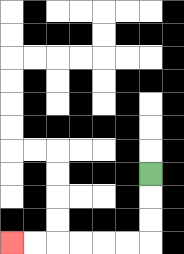{'start': '[6, 7]', 'end': '[0, 10]', 'path_directions': 'D,D,D,L,L,L,L,L,L', 'path_coordinates': '[[6, 7], [6, 8], [6, 9], [6, 10], [5, 10], [4, 10], [3, 10], [2, 10], [1, 10], [0, 10]]'}